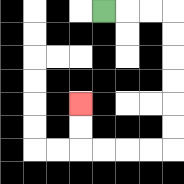{'start': '[4, 0]', 'end': '[3, 4]', 'path_directions': 'R,R,R,D,D,D,D,D,D,L,L,L,L,U,U', 'path_coordinates': '[[4, 0], [5, 0], [6, 0], [7, 0], [7, 1], [7, 2], [7, 3], [7, 4], [7, 5], [7, 6], [6, 6], [5, 6], [4, 6], [3, 6], [3, 5], [3, 4]]'}